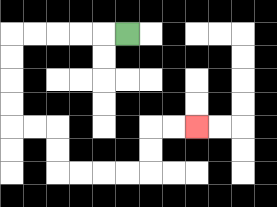{'start': '[5, 1]', 'end': '[8, 5]', 'path_directions': 'L,L,L,L,L,D,D,D,D,R,R,D,D,R,R,R,R,U,U,R,R', 'path_coordinates': '[[5, 1], [4, 1], [3, 1], [2, 1], [1, 1], [0, 1], [0, 2], [0, 3], [0, 4], [0, 5], [1, 5], [2, 5], [2, 6], [2, 7], [3, 7], [4, 7], [5, 7], [6, 7], [6, 6], [6, 5], [7, 5], [8, 5]]'}